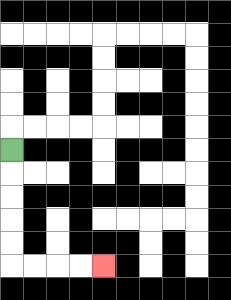{'start': '[0, 6]', 'end': '[4, 11]', 'path_directions': 'D,D,D,D,D,R,R,R,R', 'path_coordinates': '[[0, 6], [0, 7], [0, 8], [0, 9], [0, 10], [0, 11], [1, 11], [2, 11], [3, 11], [4, 11]]'}